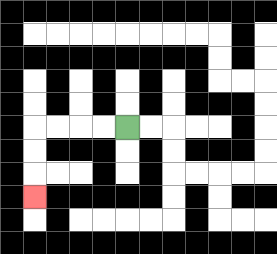{'start': '[5, 5]', 'end': '[1, 8]', 'path_directions': 'L,L,L,L,D,D,D', 'path_coordinates': '[[5, 5], [4, 5], [3, 5], [2, 5], [1, 5], [1, 6], [1, 7], [1, 8]]'}